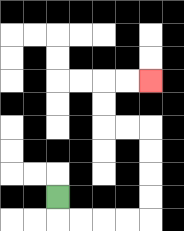{'start': '[2, 8]', 'end': '[6, 3]', 'path_directions': 'D,R,R,R,R,U,U,U,U,L,L,U,U,R,R', 'path_coordinates': '[[2, 8], [2, 9], [3, 9], [4, 9], [5, 9], [6, 9], [6, 8], [6, 7], [6, 6], [6, 5], [5, 5], [4, 5], [4, 4], [4, 3], [5, 3], [6, 3]]'}